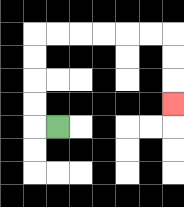{'start': '[2, 5]', 'end': '[7, 4]', 'path_directions': 'L,U,U,U,U,R,R,R,R,R,R,D,D,D', 'path_coordinates': '[[2, 5], [1, 5], [1, 4], [1, 3], [1, 2], [1, 1], [2, 1], [3, 1], [4, 1], [5, 1], [6, 1], [7, 1], [7, 2], [7, 3], [7, 4]]'}